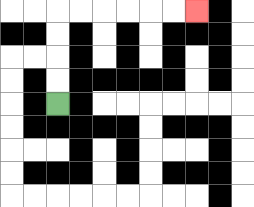{'start': '[2, 4]', 'end': '[8, 0]', 'path_directions': 'U,U,U,U,R,R,R,R,R,R', 'path_coordinates': '[[2, 4], [2, 3], [2, 2], [2, 1], [2, 0], [3, 0], [4, 0], [5, 0], [6, 0], [7, 0], [8, 0]]'}